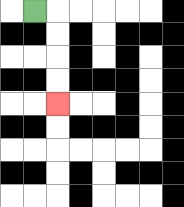{'start': '[1, 0]', 'end': '[2, 4]', 'path_directions': 'R,D,D,D,D', 'path_coordinates': '[[1, 0], [2, 0], [2, 1], [2, 2], [2, 3], [2, 4]]'}